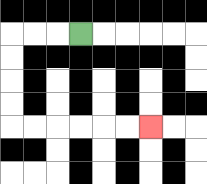{'start': '[3, 1]', 'end': '[6, 5]', 'path_directions': 'L,L,L,D,D,D,D,R,R,R,R,R,R', 'path_coordinates': '[[3, 1], [2, 1], [1, 1], [0, 1], [0, 2], [0, 3], [0, 4], [0, 5], [1, 5], [2, 5], [3, 5], [4, 5], [5, 5], [6, 5]]'}